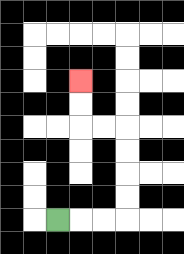{'start': '[2, 9]', 'end': '[3, 3]', 'path_directions': 'R,R,R,U,U,U,U,L,L,U,U', 'path_coordinates': '[[2, 9], [3, 9], [4, 9], [5, 9], [5, 8], [5, 7], [5, 6], [5, 5], [4, 5], [3, 5], [3, 4], [3, 3]]'}